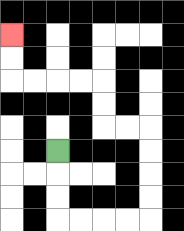{'start': '[2, 6]', 'end': '[0, 1]', 'path_directions': 'D,D,D,R,R,R,R,U,U,U,U,L,L,U,U,L,L,L,L,U,U', 'path_coordinates': '[[2, 6], [2, 7], [2, 8], [2, 9], [3, 9], [4, 9], [5, 9], [6, 9], [6, 8], [6, 7], [6, 6], [6, 5], [5, 5], [4, 5], [4, 4], [4, 3], [3, 3], [2, 3], [1, 3], [0, 3], [0, 2], [0, 1]]'}